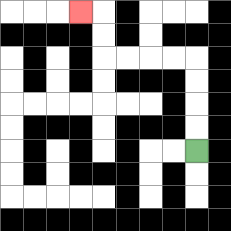{'start': '[8, 6]', 'end': '[3, 0]', 'path_directions': 'U,U,U,U,L,L,L,L,U,U,L', 'path_coordinates': '[[8, 6], [8, 5], [8, 4], [8, 3], [8, 2], [7, 2], [6, 2], [5, 2], [4, 2], [4, 1], [4, 0], [3, 0]]'}